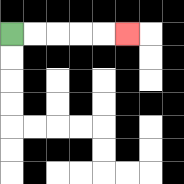{'start': '[0, 1]', 'end': '[5, 1]', 'path_directions': 'R,R,R,R,R', 'path_coordinates': '[[0, 1], [1, 1], [2, 1], [3, 1], [4, 1], [5, 1]]'}